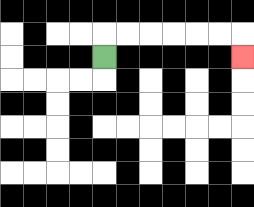{'start': '[4, 2]', 'end': '[10, 2]', 'path_directions': 'U,R,R,R,R,R,R,D', 'path_coordinates': '[[4, 2], [4, 1], [5, 1], [6, 1], [7, 1], [8, 1], [9, 1], [10, 1], [10, 2]]'}